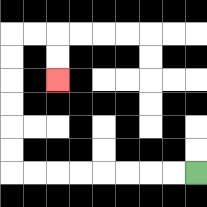{'start': '[8, 7]', 'end': '[2, 3]', 'path_directions': 'L,L,L,L,L,L,L,L,U,U,U,U,U,U,R,R,D,D', 'path_coordinates': '[[8, 7], [7, 7], [6, 7], [5, 7], [4, 7], [3, 7], [2, 7], [1, 7], [0, 7], [0, 6], [0, 5], [0, 4], [0, 3], [0, 2], [0, 1], [1, 1], [2, 1], [2, 2], [2, 3]]'}